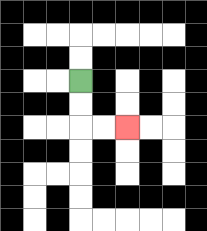{'start': '[3, 3]', 'end': '[5, 5]', 'path_directions': 'D,D,R,R', 'path_coordinates': '[[3, 3], [3, 4], [3, 5], [4, 5], [5, 5]]'}